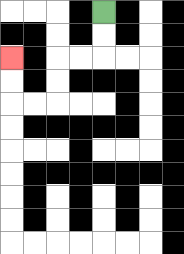{'start': '[4, 0]', 'end': '[0, 2]', 'path_directions': 'D,D,L,L,D,D,L,L,U,U', 'path_coordinates': '[[4, 0], [4, 1], [4, 2], [3, 2], [2, 2], [2, 3], [2, 4], [1, 4], [0, 4], [0, 3], [0, 2]]'}